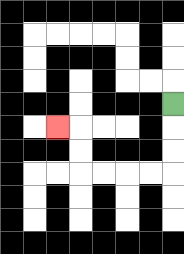{'start': '[7, 4]', 'end': '[2, 5]', 'path_directions': 'D,D,D,L,L,L,L,U,U,L', 'path_coordinates': '[[7, 4], [7, 5], [7, 6], [7, 7], [6, 7], [5, 7], [4, 7], [3, 7], [3, 6], [3, 5], [2, 5]]'}